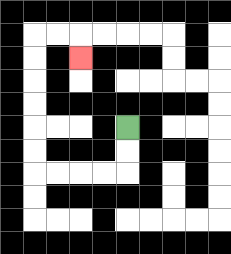{'start': '[5, 5]', 'end': '[3, 2]', 'path_directions': 'D,D,L,L,L,L,U,U,U,U,U,U,R,R,D', 'path_coordinates': '[[5, 5], [5, 6], [5, 7], [4, 7], [3, 7], [2, 7], [1, 7], [1, 6], [1, 5], [1, 4], [1, 3], [1, 2], [1, 1], [2, 1], [3, 1], [3, 2]]'}